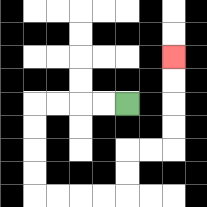{'start': '[5, 4]', 'end': '[7, 2]', 'path_directions': 'L,L,L,L,D,D,D,D,R,R,R,R,U,U,R,R,U,U,U,U', 'path_coordinates': '[[5, 4], [4, 4], [3, 4], [2, 4], [1, 4], [1, 5], [1, 6], [1, 7], [1, 8], [2, 8], [3, 8], [4, 8], [5, 8], [5, 7], [5, 6], [6, 6], [7, 6], [7, 5], [7, 4], [7, 3], [7, 2]]'}